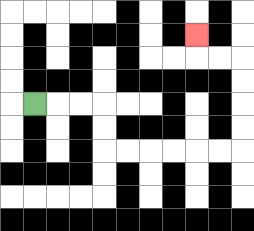{'start': '[1, 4]', 'end': '[8, 1]', 'path_directions': 'R,R,R,D,D,R,R,R,R,R,R,U,U,U,U,L,L,U', 'path_coordinates': '[[1, 4], [2, 4], [3, 4], [4, 4], [4, 5], [4, 6], [5, 6], [6, 6], [7, 6], [8, 6], [9, 6], [10, 6], [10, 5], [10, 4], [10, 3], [10, 2], [9, 2], [8, 2], [8, 1]]'}